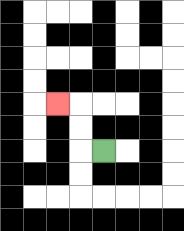{'start': '[4, 6]', 'end': '[2, 4]', 'path_directions': 'L,U,U,L', 'path_coordinates': '[[4, 6], [3, 6], [3, 5], [3, 4], [2, 4]]'}